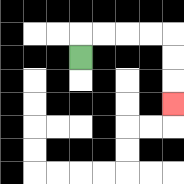{'start': '[3, 2]', 'end': '[7, 4]', 'path_directions': 'U,R,R,R,R,D,D,D', 'path_coordinates': '[[3, 2], [3, 1], [4, 1], [5, 1], [6, 1], [7, 1], [7, 2], [7, 3], [7, 4]]'}